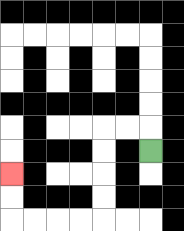{'start': '[6, 6]', 'end': '[0, 7]', 'path_directions': 'U,L,L,D,D,D,D,L,L,L,L,U,U', 'path_coordinates': '[[6, 6], [6, 5], [5, 5], [4, 5], [4, 6], [4, 7], [4, 8], [4, 9], [3, 9], [2, 9], [1, 9], [0, 9], [0, 8], [0, 7]]'}